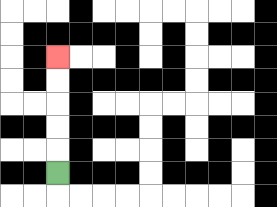{'start': '[2, 7]', 'end': '[2, 2]', 'path_directions': 'U,U,U,U,U', 'path_coordinates': '[[2, 7], [2, 6], [2, 5], [2, 4], [2, 3], [2, 2]]'}